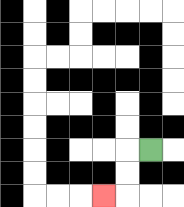{'start': '[6, 6]', 'end': '[4, 8]', 'path_directions': 'L,D,D,L', 'path_coordinates': '[[6, 6], [5, 6], [5, 7], [5, 8], [4, 8]]'}